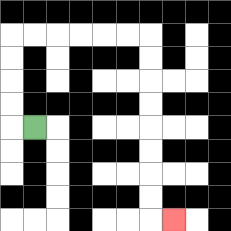{'start': '[1, 5]', 'end': '[7, 9]', 'path_directions': 'L,U,U,U,U,R,R,R,R,R,R,D,D,D,D,D,D,D,D,R', 'path_coordinates': '[[1, 5], [0, 5], [0, 4], [0, 3], [0, 2], [0, 1], [1, 1], [2, 1], [3, 1], [4, 1], [5, 1], [6, 1], [6, 2], [6, 3], [6, 4], [6, 5], [6, 6], [6, 7], [6, 8], [6, 9], [7, 9]]'}